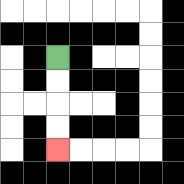{'start': '[2, 2]', 'end': '[2, 6]', 'path_directions': 'D,D,D,D', 'path_coordinates': '[[2, 2], [2, 3], [2, 4], [2, 5], [2, 6]]'}